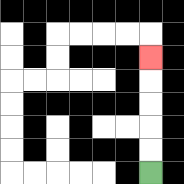{'start': '[6, 7]', 'end': '[6, 2]', 'path_directions': 'U,U,U,U,U', 'path_coordinates': '[[6, 7], [6, 6], [6, 5], [6, 4], [6, 3], [6, 2]]'}